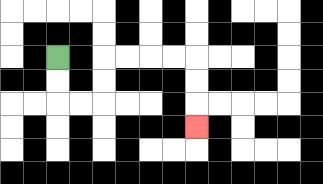{'start': '[2, 2]', 'end': '[8, 5]', 'path_directions': 'D,D,R,R,U,U,R,R,R,R,D,D,D', 'path_coordinates': '[[2, 2], [2, 3], [2, 4], [3, 4], [4, 4], [4, 3], [4, 2], [5, 2], [6, 2], [7, 2], [8, 2], [8, 3], [8, 4], [8, 5]]'}